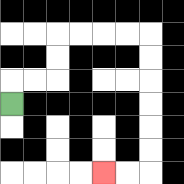{'start': '[0, 4]', 'end': '[4, 7]', 'path_directions': 'U,R,R,U,U,R,R,R,R,D,D,D,D,D,D,L,L', 'path_coordinates': '[[0, 4], [0, 3], [1, 3], [2, 3], [2, 2], [2, 1], [3, 1], [4, 1], [5, 1], [6, 1], [6, 2], [6, 3], [6, 4], [6, 5], [6, 6], [6, 7], [5, 7], [4, 7]]'}